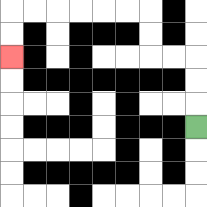{'start': '[8, 5]', 'end': '[0, 2]', 'path_directions': 'U,U,U,L,L,U,U,L,L,L,L,L,L,D,D', 'path_coordinates': '[[8, 5], [8, 4], [8, 3], [8, 2], [7, 2], [6, 2], [6, 1], [6, 0], [5, 0], [4, 0], [3, 0], [2, 0], [1, 0], [0, 0], [0, 1], [0, 2]]'}